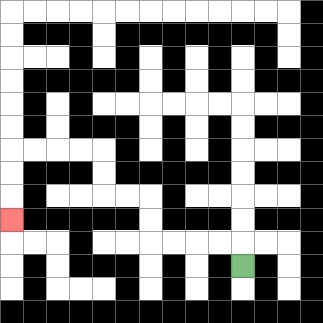{'start': '[10, 11]', 'end': '[0, 9]', 'path_directions': 'U,L,L,L,L,U,U,L,L,U,U,L,L,L,L,D,D,D', 'path_coordinates': '[[10, 11], [10, 10], [9, 10], [8, 10], [7, 10], [6, 10], [6, 9], [6, 8], [5, 8], [4, 8], [4, 7], [4, 6], [3, 6], [2, 6], [1, 6], [0, 6], [0, 7], [0, 8], [0, 9]]'}